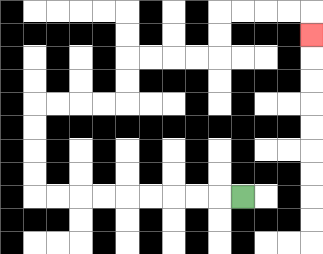{'start': '[10, 8]', 'end': '[13, 1]', 'path_directions': 'L,L,L,L,L,L,L,L,L,U,U,U,U,R,R,R,R,U,U,R,R,R,R,U,U,R,R,R,R,D', 'path_coordinates': '[[10, 8], [9, 8], [8, 8], [7, 8], [6, 8], [5, 8], [4, 8], [3, 8], [2, 8], [1, 8], [1, 7], [1, 6], [1, 5], [1, 4], [2, 4], [3, 4], [4, 4], [5, 4], [5, 3], [5, 2], [6, 2], [7, 2], [8, 2], [9, 2], [9, 1], [9, 0], [10, 0], [11, 0], [12, 0], [13, 0], [13, 1]]'}